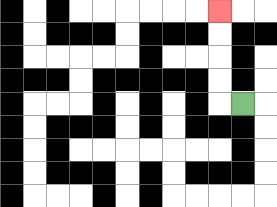{'start': '[10, 4]', 'end': '[9, 0]', 'path_directions': 'L,U,U,U,U', 'path_coordinates': '[[10, 4], [9, 4], [9, 3], [9, 2], [9, 1], [9, 0]]'}